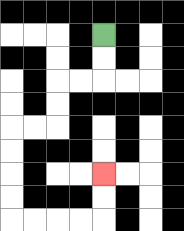{'start': '[4, 1]', 'end': '[4, 7]', 'path_directions': 'D,D,L,L,D,D,L,L,D,D,D,D,R,R,R,R,U,U', 'path_coordinates': '[[4, 1], [4, 2], [4, 3], [3, 3], [2, 3], [2, 4], [2, 5], [1, 5], [0, 5], [0, 6], [0, 7], [0, 8], [0, 9], [1, 9], [2, 9], [3, 9], [4, 9], [4, 8], [4, 7]]'}